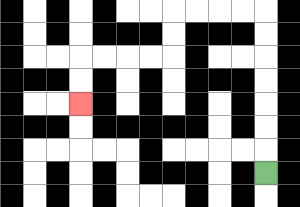{'start': '[11, 7]', 'end': '[3, 4]', 'path_directions': 'U,U,U,U,U,U,U,L,L,L,L,D,D,L,L,L,L,D,D', 'path_coordinates': '[[11, 7], [11, 6], [11, 5], [11, 4], [11, 3], [11, 2], [11, 1], [11, 0], [10, 0], [9, 0], [8, 0], [7, 0], [7, 1], [7, 2], [6, 2], [5, 2], [4, 2], [3, 2], [3, 3], [3, 4]]'}